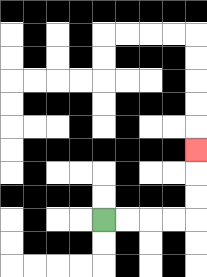{'start': '[4, 9]', 'end': '[8, 6]', 'path_directions': 'R,R,R,R,U,U,U', 'path_coordinates': '[[4, 9], [5, 9], [6, 9], [7, 9], [8, 9], [8, 8], [8, 7], [8, 6]]'}